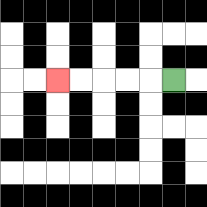{'start': '[7, 3]', 'end': '[2, 3]', 'path_directions': 'L,L,L,L,L', 'path_coordinates': '[[7, 3], [6, 3], [5, 3], [4, 3], [3, 3], [2, 3]]'}